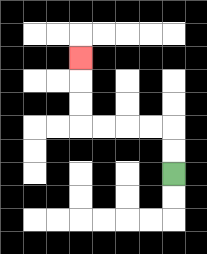{'start': '[7, 7]', 'end': '[3, 2]', 'path_directions': 'U,U,L,L,L,L,U,U,U', 'path_coordinates': '[[7, 7], [7, 6], [7, 5], [6, 5], [5, 5], [4, 5], [3, 5], [3, 4], [3, 3], [3, 2]]'}